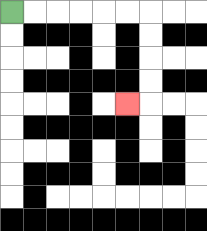{'start': '[0, 0]', 'end': '[5, 4]', 'path_directions': 'R,R,R,R,R,R,D,D,D,D,L', 'path_coordinates': '[[0, 0], [1, 0], [2, 0], [3, 0], [4, 0], [5, 0], [6, 0], [6, 1], [6, 2], [6, 3], [6, 4], [5, 4]]'}